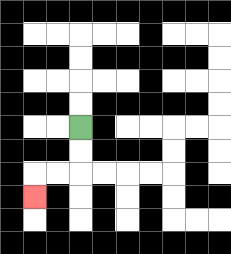{'start': '[3, 5]', 'end': '[1, 8]', 'path_directions': 'D,D,L,L,D', 'path_coordinates': '[[3, 5], [3, 6], [3, 7], [2, 7], [1, 7], [1, 8]]'}